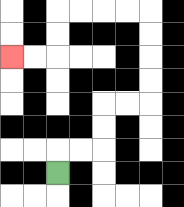{'start': '[2, 7]', 'end': '[0, 2]', 'path_directions': 'U,R,R,U,U,R,R,U,U,U,U,L,L,L,L,D,D,L,L', 'path_coordinates': '[[2, 7], [2, 6], [3, 6], [4, 6], [4, 5], [4, 4], [5, 4], [6, 4], [6, 3], [6, 2], [6, 1], [6, 0], [5, 0], [4, 0], [3, 0], [2, 0], [2, 1], [2, 2], [1, 2], [0, 2]]'}